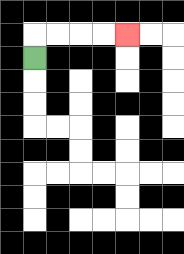{'start': '[1, 2]', 'end': '[5, 1]', 'path_directions': 'U,R,R,R,R', 'path_coordinates': '[[1, 2], [1, 1], [2, 1], [3, 1], [4, 1], [5, 1]]'}